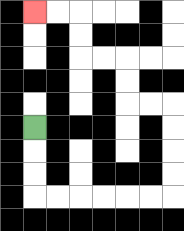{'start': '[1, 5]', 'end': '[1, 0]', 'path_directions': 'D,D,D,R,R,R,R,R,R,U,U,U,U,L,L,U,U,L,L,U,U,L,L', 'path_coordinates': '[[1, 5], [1, 6], [1, 7], [1, 8], [2, 8], [3, 8], [4, 8], [5, 8], [6, 8], [7, 8], [7, 7], [7, 6], [7, 5], [7, 4], [6, 4], [5, 4], [5, 3], [5, 2], [4, 2], [3, 2], [3, 1], [3, 0], [2, 0], [1, 0]]'}